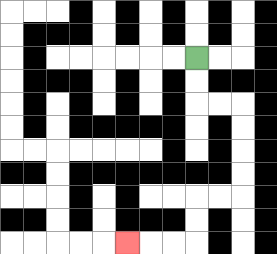{'start': '[8, 2]', 'end': '[5, 10]', 'path_directions': 'D,D,R,R,D,D,D,D,L,L,D,D,L,L,L', 'path_coordinates': '[[8, 2], [8, 3], [8, 4], [9, 4], [10, 4], [10, 5], [10, 6], [10, 7], [10, 8], [9, 8], [8, 8], [8, 9], [8, 10], [7, 10], [6, 10], [5, 10]]'}